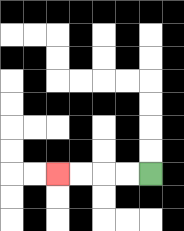{'start': '[6, 7]', 'end': '[2, 7]', 'path_directions': 'L,L,L,L', 'path_coordinates': '[[6, 7], [5, 7], [4, 7], [3, 7], [2, 7]]'}